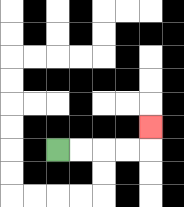{'start': '[2, 6]', 'end': '[6, 5]', 'path_directions': 'R,R,R,R,U', 'path_coordinates': '[[2, 6], [3, 6], [4, 6], [5, 6], [6, 6], [6, 5]]'}